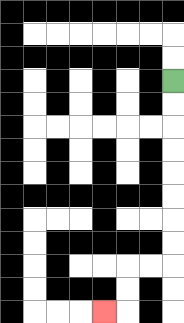{'start': '[7, 3]', 'end': '[4, 13]', 'path_directions': 'D,D,D,D,D,D,D,D,L,L,D,D,L', 'path_coordinates': '[[7, 3], [7, 4], [7, 5], [7, 6], [7, 7], [7, 8], [7, 9], [7, 10], [7, 11], [6, 11], [5, 11], [5, 12], [5, 13], [4, 13]]'}